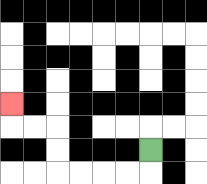{'start': '[6, 6]', 'end': '[0, 4]', 'path_directions': 'D,L,L,L,L,U,U,L,L,U', 'path_coordinates': '[[6, 6], [6, 7], [5, 7], [4, 7], [3, 7], [2, 7], [2, 6], [2, 5], [1, 5], [0, 5], [0, 4]]'}